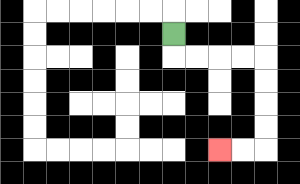{'start': '[7, 1]', 'end': '[9, 6]', 'path_directions': 'D,R,R,R,R,D,D,D,D,L,L', 'path_coordinates': '[[7, 1], [7, 2], [8, 2], [9, 2], [10, 2], [11, 2], [11, 3], [11, 4], [11, 5], [11, 6], [10, 6], [9, 6]]'}